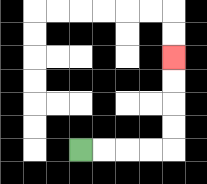{'start': '[3, 6]', 'end': '[7, 2]', 'path_directions': 'R,R,R,R,U,U,U,U', 'path_coordinates': '[[3, 6], [4, 6], [5, 6], [6, 6], [7, 6], [7, 5], [7, 4], [7, 3], [7, 2]]'}